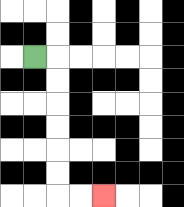{'start': '[1, 2]', 'end': '[4, 8]', 'path_directions': 'R,D,D,D,D,D,D,R,R', 'path_coordinates': '[[1, 2], [2, 2], [2, 3], [2, 4], [2, 5], [2, 6], [2, 7], [2, 8], [3, 8], [4, 8]]'}